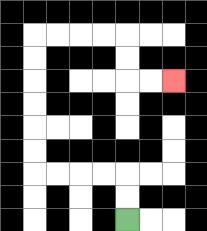{'start': '[5, 9]', 'end': '[7, 3]', 'path_directions': 'U,U,L,L,L,L,U,U,U,U,U,U,R,R,R,R,D,D,R,R', 'path_coordinates': '[[5, 9], [5, 8], [5, 7], [4, 7], [3, 7], [2, 7], [1, 7], [1, 6], [1, 5], [1, 4], [1, 3], [1, 2], [1, 1], [2, 1], [3, 1], [4, 1], [5, 1], [5, 2], [5, 3], [6, 3], [7, 3]]'}